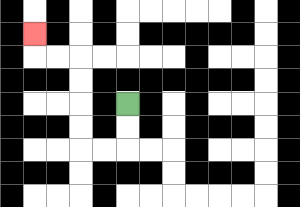{'start': '[5, 4]', 'end': '[1, 1]', 'path_directions': 'D,D,L,L,U,U,U,U,L,L,U', 'path_coordinates': '[[5, 4], [5, 5], [5, 6], [4, 6], [3, 6], [3, 5], [3, 4], [3, 3], [3, 2], [2, 2], [1, 2], [1, 1]]'}